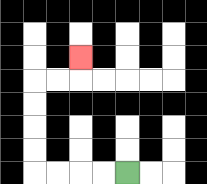{'start': '[5, 7]', 'end': '[3, 2]', 'path_directions': 'L,L,L,L,U,U,U,U,R,R,U', 'path_coordinates': '[[5, 7], [4, 7], [3, 7], [2, 7], [1, 7], [1, 6], [1, 5], [1, 4], [1, 3], [2, 3], [3, 3], [3, 2]]'}